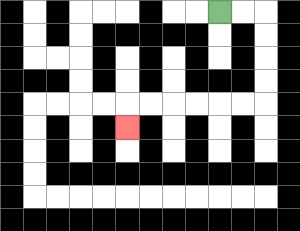{'start': '[9, 0]', 'end': '[5, 5]', 'path_directions': 'R,R,D,D,D,D,L,L,L,L,L,L,D', 'path_coordinates': '[[9, 0], [10, 0], [11, 0], [11, 1], [11, 2], [11, 3], [11, 4], [10, 4], [9, 4], [8, 4], [7, 4], [6, 4], [5, 4], [5, 5]]'}